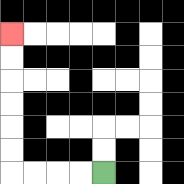{'start': '[4, 7]', 'end': '[0, 1]', 'path_directions': 'L,L,L,L,U,U,U,U,U,U', 'path_coordinates': '[[4, 7], [3, 7], [2, 7], [1, 7], [0, 7], [0, 6], [0, 5], [0, 4], [0, 3], [0, 2], [0, 1]]'}